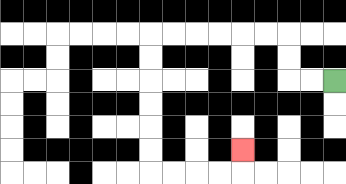{'start': '[14, 3]', 'end': '[10, 6]', 'path_directions': 'L,L,U,U,L,L,L,L,L,L,D,D,D,D,D,D,R,R,R,R,U', 'path_coordinates': '[[14, 3], [13, 3], [12, 3], [12, 2], [12, 1], [11, 1], [10, 1], [9, 1], [8, 1], [7, 1], [6, 1], [6, 2], [6, 3], [6, 4], [6, 5], [6, 6], [6, 7], [7, 7], [8, 7], [9, 7], [10, 7], [10, 6]]'}